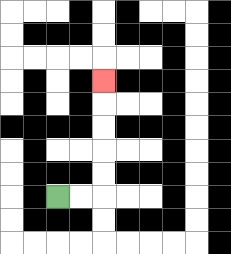{'start': '[2, 8]', 'end': '[4, 3]', 'path_directions': 'R,R,U,U,U,U,U', 'path_coordinates': '[[2, 8], [3, 8], [4, 8], [4, 7], [4, 6], [4, 5], [4, 4], [4, 3]]'}